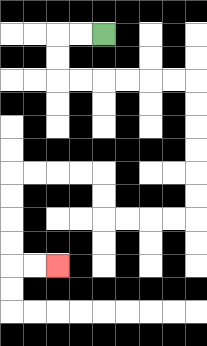{'start': '[4, 1]', 'end': '[2, 11]', 'path_directions': 'L,L,D,D,R,R,R,R,R,R,D,D,D,D,D,D,L,L,L,L,U,U,L,L,L,L,D,D,D,D,R,R', 'path_coordinates': '[[4, 1], [3, 1], [2, 1], [2, 2], [2, 3], [3, 3], [4, 3], [5, 3], [6, 3], [7, 3], [8, 3], [8, 4], [8, 5], [8, 6], [8, 7], [8, 8], [8, 9], [7, 9], [6, 9], [5, 9], [4, 9], [4, 8], [4, 7], [3, 7], [2, 7], [1, 7], [0, 7], [0, 8], [0, 9], [0, 10], [0, 11], [1, 11], [2, 11]]'}